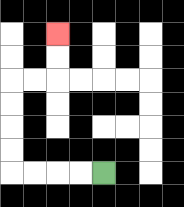{'start': '[4, 7]', 'end': '[2, 1]', 'path_directions': 'L,L,L,L,U,U,U,U,R,R,U,U', 'path_coordinates': '[[4, 7], [3, 7], [2, 7], [1, 7], [0, 7], [0, 6], [0, 5], [0, 4], [0, 3], [1, 3], [2, 3], [2, 2], [2, 1]]'}